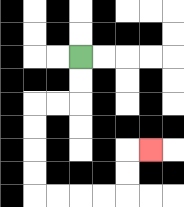{'start': '[3, 2]', 'end': '[6, 6]', 'path_directions': 'D,D,L,L,D,D,D,D,R,R,R,R,U,U,R', 'path_coordinates': '[[3, 2], [3, 3], [3, 4], [2, 4], [1, 4], [1, 5], [1, 6], [1, 7], [1, 8], [2, 8], [3, 8], [4, 8], [5, 8], [5, 7], [5, 6], [6, 6]]'}